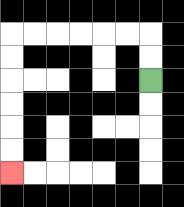{'start': '[6, 3]', 'end': '[0, 7]', 'path_directions': 'U,U,L,L,L,L,L,L,D,D,D,D,D,D', 'path_coordinates': '[[6, 3], [6, 2], [6, 1], [5, 1], [4, 1], [3, 1], [2, 1], [1, 1], [0, 1], [0, 2], [0, 3], [0, 4], [0, 5], [0, 6], [0, 7]]'}